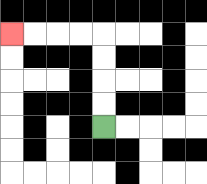{'start': '[4, 5]', 'end': '[0, 1]', 'path_directions': 'U,U,U,U,L,L,L,L', 'path_coordinates': '[[4, 5], [4, 4], [4, 3], [4, 2], [4, 1], [3, 1], [2, 1], [1, 1], [0, 1]]'}